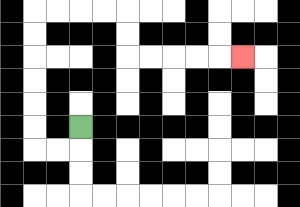{'start': '[3, 5]', 'end': '[10, 2]', 'path_directions': 'D,L,L,U,U,U,U,U,U,R,R,R,R,D,D,R,R,R,R,R', 'path_coordinates': '[[3, 5], [3, 6], [2, 6], [1, 6], [1, 5], [1, 4], [1, 3], [1, 2], [1, 1], [1, 0], [2, 0], [3, 0], [4, 0], [5, 0], [5, 1], [5, 2], [6, 2], [7, 2], [8, 2], [9, 2], [10, 2]]'}